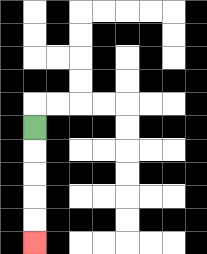{'start': '[1, 5]', 'end': '[1, 10]', 'path_directions': 'D,D,D,D,D', 'path_coordinates': '[[1, 5], [1, 6], [1, 7], [1, 8], [1, 9], [1, 10]]'}